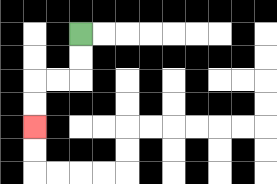{'start': '[3, 1]', 'end': '[1, 5]', 'path_directions': 'D,D,L,L,D,D', 'path_coordinates': '[[3, 1], [3, 2], [3, 3], [2, 3], [1, 3], [1, 4], [1, 5]]'}